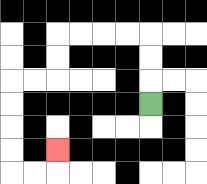{'start': '[6, 4]', 'end': '[2, 6]', 'path_directions': 'U,U,U,L,L,L,L,D,D,L,L,D,D,D,D,R,R,U', 'path_coordinates': '[[6, 4], [6, 3], [6, 2], [6, 1], [5, 1], [4, 1], [3, 1], [2, 1], [2, 2], [2, 3], [1, 3], [0, 3], [0, 4], [0, 5], [0, 6], [0, 7], [1, 7], [2, 7], [2, 6]]'}